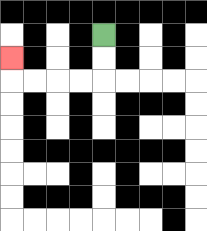{'start': '[4, 1]', 'end': '[0, 2]', 'path_directions': 'D,D,L,L,L,L,U', 'path_coordinates': '[[4, 1], [4, 2], [4, 3], [3, 3], [2, 3], [1, 3], [0, 3], [0, 2]]'}